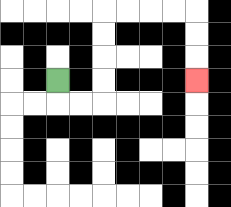{'start': '[2, 3]', 'end': '[8, 3]', 'path_directions': 'D,R,R,U,U,U,U,R,R,R,R,D,D,D', 'path_coordinates': '[[2, 3], [2, 4], [3, 4], [4, 4], [4, 3], [4, 2], [4, 1], [4, 0], [5, 0], [6, 0], [7, 0], [8, 0], [8, 1], [8, 2], [8, 3]]'}